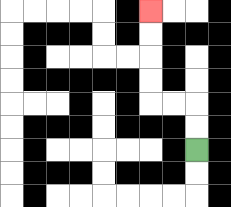{'start': '[8, 6]', 'end': '[6, 0]', 'path_directions': 'U,U,L,L,U,U,U,U', 'path_coordinates': '[[8, 6], [8, 5], [8, 4], [7, 4], [6, 4], [6, 3], [6, 2], [6, 1], [6, 0]]'}